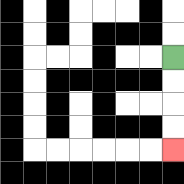{'start': '[7, 2]', 'end': '[7, 6]', 'path_directions': 'D,D,D,D', 'path_coordinates': '[[7, 2], [7, 3], [7, 4], [7, 5], [7, 6]]'}